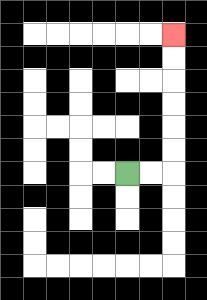{'start': '[5, 7]', 'end': '[7, 1]', 'path_directions': 'R,R,U,U,U,U,U,U', 'path_coordinates': '[[5, 7], [6, 7], [7, 7], [7, 6], [7, 5], [7, 4], [7, 3], [7, 2], [7, 1]]'}